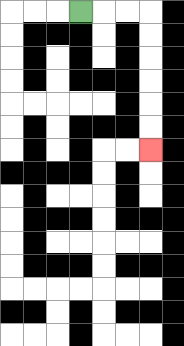{'start': '[3, 0]', 'end': '[6, 6]', 'path_directions': 'R,R,R,D,D,D,D,D,D', 'path_coordinates': '[[3, 0], [4, 0], [5, 0], [6, 0], [6, 1], [6, 2], [6, 3], [6, 4], [6, 5], [6, 6]]'}